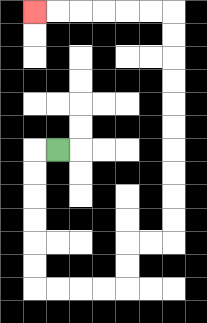{'start': '[2, 6]', 'end': '[1, 0]', 'path_directions': 'L,D,D,D,D,D,D,R,R,R,R,U,U,R,R,U,U,U,U,U,U,U,U,U,U,L,L,L,L,L,L', 'path_coordinates': '[[2, 6], [1, 6], [1, 7], [1, 8], [1, 9], [1, 10], [1, 11], [1, 12], [2, 12], [3, 12], [4, 12], [5, 12], [5, 11], [5, 10], [6, 10], [7, 10], [7, 9], [7, 8], [7, 7], [7, 6], [7, 5], [7, 4], [7, 3], [7, 2], [7, 1], [7, 0], [6, 0], [5, 0], [4, 0], [3, 0], [2, 0], [1, 0]]'}